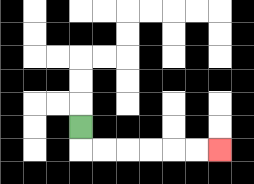{'start': '[3, 5]', 'end': '[9, 6]', 'path_directions': 'D,R,R,R,R,R,R', 'path_coordinates': '[[3, 5], [3, 6], [4, 6], [5, 6], [6, 6], [7, 6], [8, 6], [9, 6]]'}